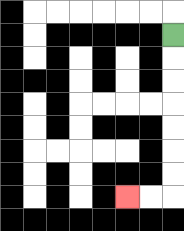{'start': '[7, 1]', 'end': '[5, 8]', 'path_directions': 'D,D,D,D,D,D,D,L,L', 'path_coordinates': '[[7, 1], [7, 2], [7, 3], [7, 4], [7, 5], [7, 6], [7, 7], [7, 8], [6, 8], [5, 8]]'}